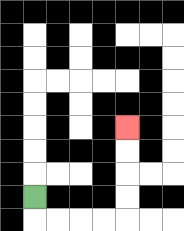{'start': '[1, 8]', 'end': '[5, 5]', 'path_directions': 'D,R,R,R,R,U,U,U,U', 'path_coordinates': '[[1, 8], [1, 9], [2, 9], [3, 9], [4, 9], [5, 9], [5, 8], [5, 7], [5, 6], [5, 5]]'}